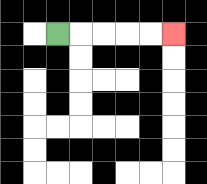{'start': '[2, 1]', 'end': '[7, 1]', 'path_directions': 'R,R,R,R,R', 'path_coordinates': '[[2, 1], [3, 1], [4, 1], [5, 1], [6, 1], [7, 1]]'}